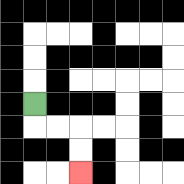{'start': '[1, 4]', 'end': '[3, 7]', 'path_directions': 'D,R,R,D,D', 'path_coordinates': '[[1, 4], [1, 5], [2, 5], [3, 5], [3, 6], [3, 7]]'}